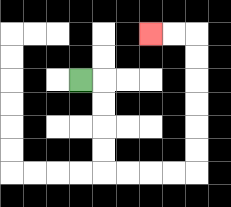{'start': '[3, 3]', 'end': '[6, 1]', 'path_directions': 'R,D,D,D,D,R,R,R,R,U,U,U,U,U,U,L,L', 'path_coordinates': '[[3, 3], [4, 3], [4, 4], [4, 5], [4, 6], [4, 7], [5, 7], [6, 7], [7, 7], [8, 7], [8, 6], [8, 5], [8, 4], [8, 3], [8, 2], [8, 1], [7, 1], [6, 1]]'}